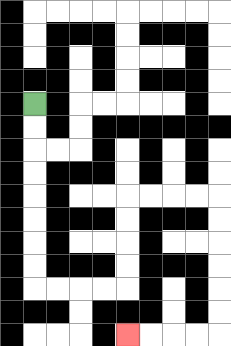{'start': '[1, 4]', 'end': '[5, 14]', 'path_directions': 'D,D,D,D,D,D,D,D,R,R,R,R,U,U,U,U,R,R,R,R,D,D,D,D,D,D,L,L,L,L', 'path_coordinates': '[[1, 4], [1, 5], [1, 6], [1, 7], [1, 8], [1, 9], [1, 10], [1, 11], [1, 12], [2, 12], [3, 12], [4, 12], [5, 12], [5, 11], [5, 10], [5, 9], [5, 8], [6, 8], [7, 8], [8, 8], [9, 8], [9, 9], [9, 10], [9, 11], [9, 12], [9, 13], [9, 14], [8, 14], [7, 14], [6, 14], [5, 14]]'}